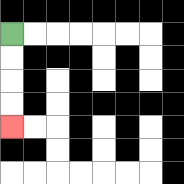{'start': '[0, 1]', 'end': '[0, 5]', 'path_directions': 'D,D,D,D', 'path_coordinates': '[[0, 1], [0, 2], [0, 3], [0, 4], [0, 5]]'}